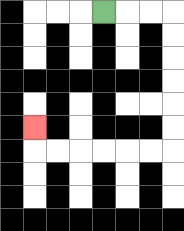{'start': '[4, 0]', 'end': '[1, 5]', 'path_directions': 'R,R,R,D,D,D,D,D,D,L,L,L,L,L,L,U', 'path_coordinates': '[[4, 0], [5, 0], [6, 0], [7, 0], [7, 1], [7, 2], [7, 3], [7, 4], [7, 5], [7, 6], [6, 6], [5, 6], [4, 6], [3, 6], [2, 6], [1, 6], [1, 5]]'}